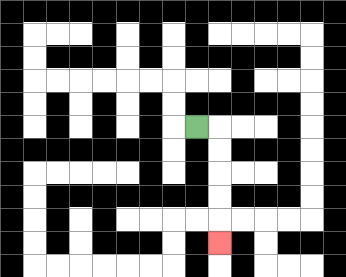{'start': '[8, 5]', 'end': '[9, 10]', 'path_directions': 'R,D,D,D,D,D', 'path_coordinates': '[[8, 5], [9, 5], [9, 6], [9, 7], [9, 8], [9, 9], [9, 10]]'}